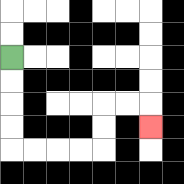{'start': '[0, 2]', 'end': '[6, 5]', 'path_directions': 'D,D,D,D,R,R,R,R,U,U,R,R,D', 'path_coordinates': '[[0, 2], [0, 3], [0, 4], [0, 5], [0, 6], [1, 6], [2, 6], [3, 6], [4, 6], [4, 5], [4, 4], [5, 4], [6, 4], [6, 5]]'}